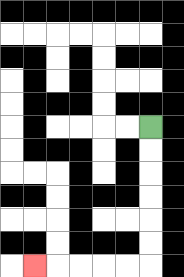{'start': '[6, 5]', 'end': '[1, 11]', 'path_directions': 'D,D,D,D,D,D,L,L,L,L,L', 'path_coordinates': '[[6, 5], [6, 6], [6, 7], [6, 8], [6, 9], [6, 10], [6, 11], [5, 11], [4, 11], [3, 11], [2, 11], [1, 11]]'}